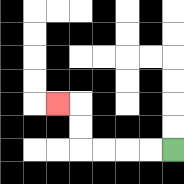{'start': '[7, 6]', 'end': '[2, 4]', 'path_directions': 'L,L,L,L,U,U,L', 'path_coordinates': '[[7, 6], [6, 6], [5, 6], [4, 6], [3, 6], [3, 5], [3, 4], [2, 4]]'}